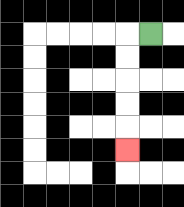{'start': '[6, 1]', 'end': '[5, 6]', 'path_directions': 'L,D,D,D,D,D', 'path_coordinates': '[[6, 1], [5, 1], [5, 2], [5, 3], [5, 4], [5, 5], [5, 6]]'}